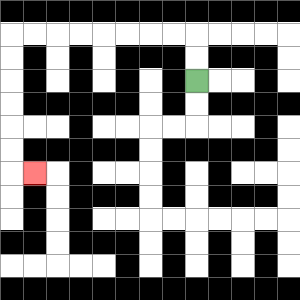{'start': '[8, 3]', 'end': '[1, 7]', 'path_directions': 'U,U,L,L,L,L,L,L,L,L,D,D,D,D,D,D,R', 'path_coordinates': '[[8, 3], [8, 2], [8, 1], [7, 1], [6, 1], [5, 1], [4, 1], [3, 1], [2, 1], [1, 1], [0, 1], [0, 2], [0, 3], [0, 4], [0, 5], [0, 6], [0, 7], [1, 7]]'}